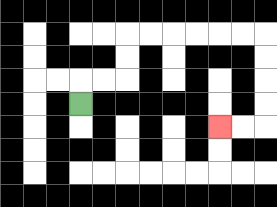{'start': '[3, 4]', 'end': '[9, 5]', 'path_directions': 'U,R,R,U,U,R,R,R,R,R,R,D,D,D,D,L,L', 'path_coordinates': '[[3, 4], [3, 3], [4, 3], [5, 3], [5, 2], [5, 1], [6, 1], [7, 1], [8, 1], [9, 1], [10, 1], [11, 1], [11, 2], [11, 3], [11, 4], [11, 5], [10, 5], [9, 5]]'}